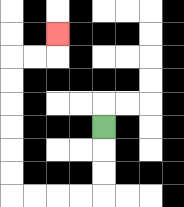{'start': '[4, 5]', 'end': '[2, 1]', 'path_directions': 'D,D,D,L,L,L,L,U,U,U,U,U,U,R,R,U', 'path_coordinates': '[[4, 5], [4, 6], [4, 7], [4, 8], [3, 8], [2, 8], [1, 8], [0, 8], [0, 7], [0, 6], [0, 5], [0, 4], [0, 3], [0, 2], [1, 2], [2, 2], [2, 1]]'}